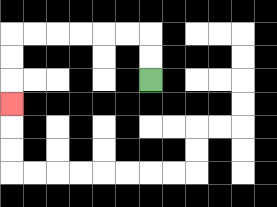{'start': '[6, 3]', 'end': '[0, 4]', 'path_directions': 'U,U,L,L,L,L,L,L,D,D,D', 'path_coordinates': '[[6, 3], [6, 2], [6, 1], [5, 1], [4, 1], [3, 1], [2, 1], [1, 1], [0, 1], [0, 2], [0, 3], [0, 4]]'}